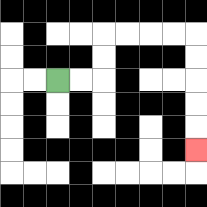{'start': '[2, 3]', 'end': '[8, 6]', 'path_directions': 'R,R,U,U,R,R,R,R,D,D,D,D,D', 'path_coordinates': '[[2, 3], [3, 3], [4, 3], [4, 2], [4, 1], [5, 1], [6, 1], [7, 1], [8, 1], [8, 2], [8, 3], [8, 4], [8, 5], [8, 6]]'}